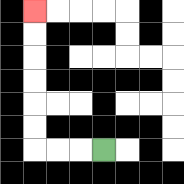{'start': '[4, 6]', 'end': '[1, 0]', 'path_directions': 'L,L,L,U,U,U,U,U,U', 'path_coordinates': '[[4, 6], [3, 6], [2, 6], [1, 6], [1, 5], [1, 4], [1, 3], [1, 2], [1, 1], [1, 0]]'}